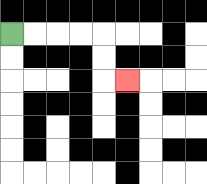{'start': '[0, 1]', 'end': '[5, 3]', 'path_directions': 'R,R,R,R,D,D,R', 'path_coordinates': '[[0, 1], [1, 1], [2, 1], [3, 1], [4, 1], [4, 2], [4, 3], [5, 3]]'}